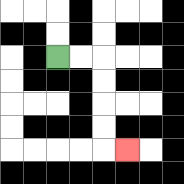{'start': '[2, 2]', 'end': '[5, 6]', 'path_directions': 'R,R,D,D,D,D,R', 'path_coordinates': '[[2, 2], [3, 2], [4, 2], [4, 3], [4, 4], [4, 5], [4, 6], [5, 6]]'}